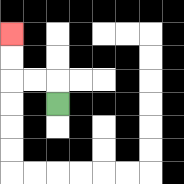{'start': '[2, 4]', 'end': '[0, 1]', 'path_directions': 'U,L,L,U,U', 'path_coordinates': '[[2, 4], [2, 3], [1, 3], [0, 3], [0, 2], [0, 1]]'}